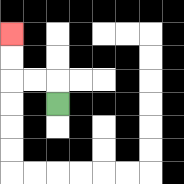{'start': '[2, 4]', 'end': '[0, 1]', 'path_directions': 'U,L,L,U,U', 'path_coordinates': '[[2, 4], [2, 3], [1, 3], [0, 3], [0, 2], [0, 1]]'}